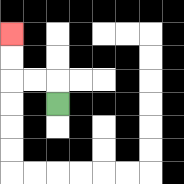{'start': '[2, 4]', 'end': '[0, 1]', 'path_directions': 'U,L,L,U,U', 'path_coordinates': '[[2, 4], [2, 3], [1, 3], [0, 3], [0, 2], [0, 1]]'}